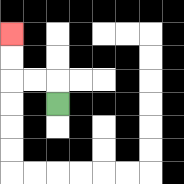{'start': '[2, 4]', 'end': '[0, 1]', 'path_directions': 'U,L,L,U,U', 'path_coordinates': '[[2, 4], [2, 3], [1, 3], [0, 3], [0, 2], [0, 1]]'}